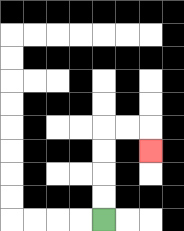{'start': '[4, 9]', 'end': '[6, 6]', 'path_directions': 'U,U,U,U,R,R,D', 'path_coordinates': '[[4, 9], [4, 8], [4, 7], [4, 6], [4, 5], [5, 5], [6, 5], [6, 6]]'}